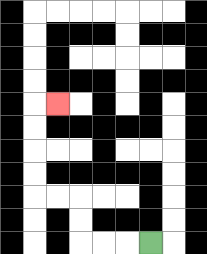{'start': '[6, 10]', 'end': '[2, 4]', 'path_directions': 'L,L,L,U,U,L,L,U,U,U,U,R', 'path_coordinates': '[[6, 10], [5, 10], [4, 10], [3, 10], [3, 9], [3, 8], [2, 8], [1, 8], [1, 7], [1, 6], [1, 5], [1, 4], [2, 4]]'}